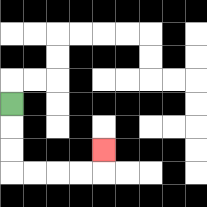{'start': '[0, 4]', 'end': '[4, 6]', 'path_directions': 'D,D,D,R,R,R,R,U', 'path_coordinates': '[[0, 4], [0, 5], [0, 6], [0, 7], [1, 7], [2, 7], [3, 7], [4, 7], [4, 6]]'}